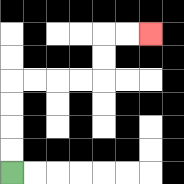{'start': '[0, 7]', 'end': '[6, 1]', 'path_directions': 'U,U,U,U,R,R,R,R,U,U,R,R', 'path_coordinates': '[[0, 7], [0, 6], [0, 5], [0, 4], [0, 3], [1, 3], [2, 3], [3, 3], [4, 3], [4, 2], [4, 1], [5, 1], [6, 1]]'}